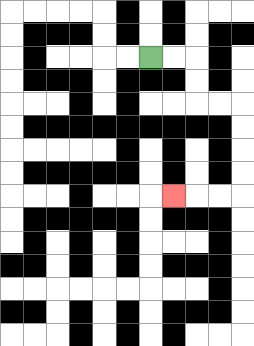{'start': '[6, 2]', 'end': '[7, 8]', 'path_directions': 'R,R,D,D,R,R,D,D,D,D,L,L,L', 'path_coordinates': '[[6, 2], [7, 2], [8, 2], [8, 3], [8, 4], [9, 4], [10, 4], [10, 5], [10, 6], [10, 7], [10, 8], [9, 8], [8, 8], [7, 8]]'}